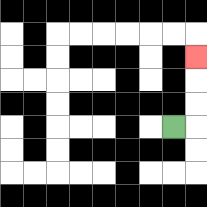{'start': '[7, 5]', 'end': '[8, 2]', 'path_directions': 'R,U,U,U', 'path_coordinates': '[[7, 5], [8, 5], [8, 4], [8, 3], [8, 2]]'}